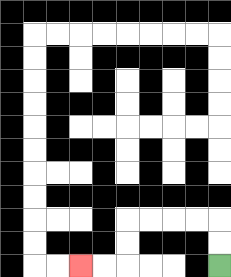{'start': '[9, 11]', 'end': '[3, 11]', 'path_directions': 'U,U,L,L,L,L,D,D,L,L', 'path_coordinates': '[[9, 11], [9, 10], [9, 9], [8, 9], [7, 9], [6, 9], [5, 9], [5, 10], [5, 11], [4, 11], [3, 11]]'}